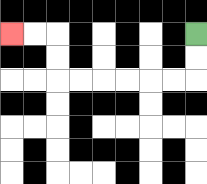{'start': '[8, 1]', 'end': '[0, 1]', 'path_directions': 'D,D,L,L,L,L,L,L,U,U,L,L', 'path_coordinates': '[[8, 1], [8, 2], [8, 3], [7, 3], [6, 3], [5, 3], [4, 3], [3, 3], [2, 3], [2, 2], [2, 1], [1, 1], [0, 1]]'}